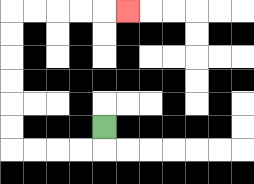{'start': '[4, 5]', 'end': '[5, 0]', 'path_directions': 'D,L,L,L,L,U,U,U,U,U,U,R,R,R,R,R', 'path_coordinates': '[[4, 5], [4, 6], [3, 6], [2, 6], [1, 6], [0, 6], [0, 5], [0, 4], [0, 3], [0, 2], [0, 1], [0, 0], [1, 0], [2, 0], [3, 0], [4, 0], [5, 0]]'}